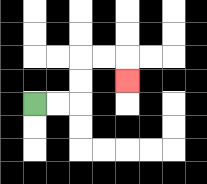{'start': '[1, 4]', 'end': '[5, 3]', 'path_directions': 'R,R,U,U,R,R,D', 'path_coordinates': '[[1, 4], [2, 4], [3, 4], [3, 3], [3, 2], [4, 2], [5, 2], [5, 3]]'}